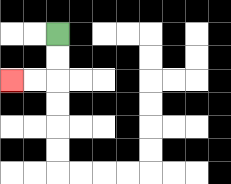{'start': '[2, 1]', 'end': '[0, 3]', 'path_directions': 'D,D,L,L', 'path_coordinates': '[[2, 1], [2, 2], [2, 3], [1, 3], [0, 3]]'}